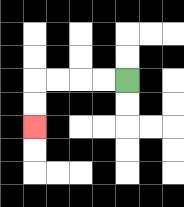{'start': '[5, 3]', 'end': '[1, 5]', 'path_directions': 'L,L,L,L,D,D', 'path_coordinates': '[[5, 3], [4, 3], [3, 3], [2, 3], [1, 3], [1, 4], [1, 5]]'}